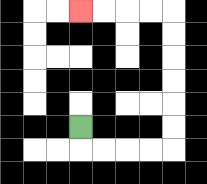{'start': '[3, 5]', 'end': '[3, 0]', 'path_directions': 'D,R,R,R,R,U,U,U,U,U,U,L,L,L,L', 'path_coordinates': '[[3, 5], [3, 6], [4, 6], [5, 6], [6, 6], [7, 6], [7, 5], [7, 4], [7, 3], [7, 2], [7, 1], [7, 0], [6, 0], [5, 0], [4, 0], [3, 0]]'}